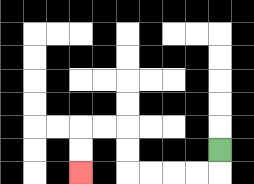{'start': '[9, 6]', 'end': '[3, 7]', 'path_directions': 'D,L,L,L,L,U,U,L,L,D,D', 'path_coordinates': '[[9, 6], [9, 7], [8, 7], [7, 7], [6, 7], [5, 7], [5, 6], [5, 5], [4, 5], [3, 5], [3, 6], [3, 7]]'}